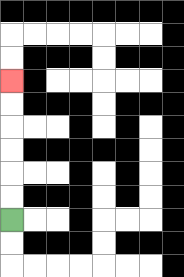{'start': '[0, 9]', 'end': '[0, 3]', 'path_directions': 'U,U,U,U,U,U', 'path_coordinates': '[[0, 9], [0, 8], [0, 7], [0, 6], [0, 5], [0, 4], [0, 3]]'}